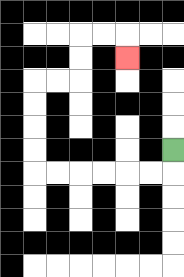{'start': '[7, 6]', 'end': '[5, 2]', 'path_directions': 'D,L,L,L,L,L,L,U,U,U,U,R,R,U,U,R,R,D', 'path_coordinates': '[[7, 6], [7, 7], [6, 7], [5, 7], [4, 7], [3, 7], [2, 7], [1, 7], [1, 6], [1, 5], [1, 4], [1, 3], [2, 3], [3, 3], [3, 2], [3, 1], [4, 1], [5, 1], [5, 2]]'}